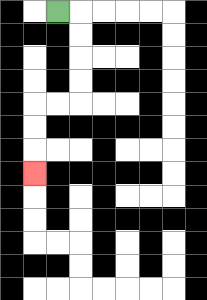{'start': '[2, 0]', 'end': '[1, 7]', 'path_directions': 'R,D,D,D,D,L,L,D,D,D', 'path_coordinates': '[[2, 0], [3, 0], [3, 1], [3, 2], [3, 3], [3, 4], [2, 4], [1, 4], [1, 5], [1, 6], [1, 7]]'}